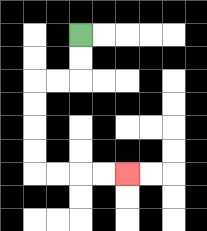{'start': '[3, 1]', 'end': '[5, 7]', 'path_directions': 'D,D,L,L,D,D,D,D,R,R,R,R', 'path_coordinates': '[[3, 1], [3, 2], [3, 3], [2, 3], [1, 3], [1, 4], [1, 5], [1, 6], [1, 7], [2, 7], [3, 7], [4, 7], [5, 7]]'}